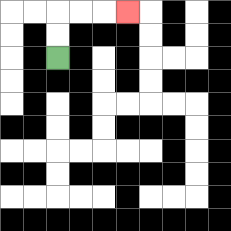{'start': '[2, 2]', 'end': '[5, 0]', 'path_directions': 'U,U,R,R,R', 'path_coordinates': '[[2, 2], [2, 1], [2, 0], [3, 0], [4, 0], [5, 0]]'}